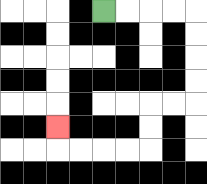{'start': '[4, 0]', 'end': '[2, 5]', 'path_directions': 'R,R,R,R,D,D,D,D,L,L,D,D,L,L,L,L,U', 'path_coordinates': '[[4, 0], [5, 0], [6, 0], [7, 0], [8, 0], [8, 1], [8, 2], [8, 3], [8, 4], [7, 4], [6, 4], [6, 5], [6, 6], [5, 6], [4, 6], [3, 6], [2, 6], [2, 5]]'}